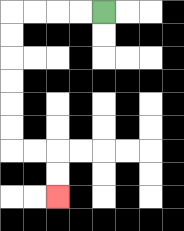{'start': '[4, 0]', 'end': '[2, 8]', 'path_directions': 'L,L,L,L,D,D,D,D,D,D,R,R,D,D', 'path_coordinates': '[[4, 0], [3, 0], [2, 0], [1, 0], [0, 0], [0, 1], [0, 2], [0, 3], [0, 4], [0, 5], [0, 6], [1, 6], [2, 6], [2, 7], [2, 8]]'}